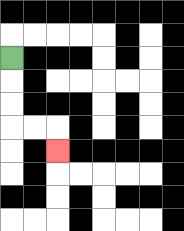{'start': '[0, 2]', 'end': '[2, 6]', 'path_directions': 'D,D,D,R,R,D', 'path_coordinates': '[[0, 2], [0, 3], [0, 4], [0, 5], [1, 5], [2, 5], [2, 6]]'}